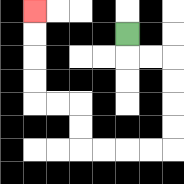{'start': '[5, 1]', 'end': '[1, 0]', 'path_directions': 'D,R,R,D,D,D,D,L,L,L,L,U,U,L,L,U,U,U,U', 'path_coordinates': '[[5, 1], [5, 2], [6, 2], [7, 2], [7, 3], [7, 4], [7, 5], [7, 6], [6, 6], [5, 6], [4, 6], [3, 6], [3, 5], [3, 4], [2, 4], [1, 4], [1, 3], [1, 2], [1, 1], [1, 0]]'}